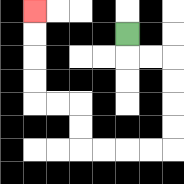{'start': '[5, 1]', 'end': '[1, 0]', 'path_directions': 'D,R,R,D,D,D,D,L,L,L,L,U,U,L,L,U,U,U,U', 'path_coordinates': '[[5, 1], [5, 2], [6, 2], [7, 2], [7, 3], [7, 4], [7, 5], [7, 6], [6, 6], [5, 6], [4, 6], [3, 6], [3, 5], [3, 4], [2, 4], [1, 4], [1, 3], [1, 2], [1, 1], [1, 0]]'}